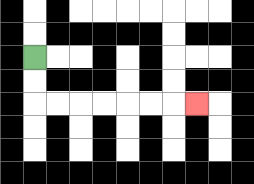{'start': '[1, 2]', 'end': '[8, 4]', 'path_directions': 'D,D,R,R,R,R,R,R,R', 'path_coordinates': '[[1, 2], [1, 3], [1, 4], [2, 4], [3, 4], [4, 4], [5, 4], [6, 4], [7, 4], [8, 4]]'}